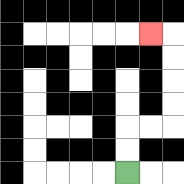{'start': '[5, 7]', 'end': '[6, 1]', 'path_directions': 'U,U,R,R,U,U,U,U,L', 'path_coordinates': '[[5, 7], [5, 6], [5, 5], [6, 5], [7, 5], [7, 4], [7, 3], [7, 2], [7, 1], [6, 1]]'}